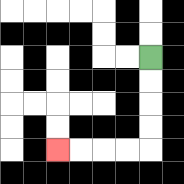{'start': '[6, 2]', 'end': '[2, 6]', 'path_directions': 'D,D,D,D,L,L,L,L', 'path_coordinates': '[[6, 2], [6, 3], [6, 4], [6, 5], [6, 6], [5, 6], [4, 6], [3, 6], [2, 6]]'}